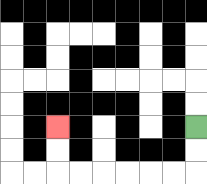{'start': '[8, 5]', 'end': '[2, 5]', 'path_directions': 'D,D,L,L,L,L,L,L,U,U', 'path_coordinates': '[[8, 5], [8, 6], [8, 7], [7, 7], [6, 7], [5, 7], [4, 7], [3, 7], [2, 7], [2, 6], [2, 5]]'}